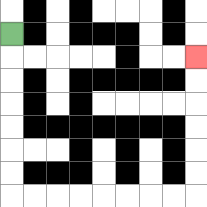{'start': '[0, 1]', 'end': '[8, 2]', 'path_directions': 'D,D,D,D,D,D,D,R,R,R,R,R,R,R,R,U,U,U,U,U,U', 'path_coordinates': '[[0, 1], [0, 2], [0, 3], [0, 4], [0, 5], [0, 6], [0, 7], [0, 8], [1, 8], [2, 8], [3, 8], [4, 8], [5, 8], [6, 8], [7, 8], [8, 8], [8, 7], [8, 6], [8, 5], [8, 4], [8, 3], [8, 2]]'}